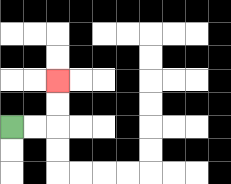{'start': '[0, 5]', 'end': '[2, 3]', 'path_directions': 'R,R,U,U', 'path_coordinates': '[[0, 5], [1, 5], [2, 5], [2, 4], [2, 3]]'}